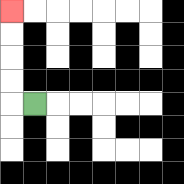{'start': '[1, 4]', 'end': '[0, 0]', 'path_directions': 'L,U,U,U,U', 'path_coordinates': '[[1, 4], [0, 4], [0, 3], [0, 2], [0, 1], [0, 0]]'}